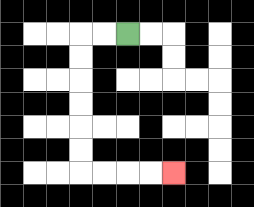{'start': '[5, 1]', 'end': '[7, 7]', 'path_directions': 'L,L,D,D,D,D,D,D,R,R,R,R', 'path_coordinates': '[[5, 1], [4, 1], [3, 1], [3, 2], [3, 3], [3, 4], [3, 5], [3, 6], [3, 7], [4, 7], [5, 7], [6, 7], [7, 7]]'}